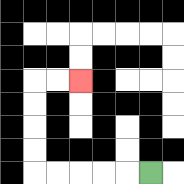{'start': '[6, 7]', 'end': '[3, 3]', 'path_directions': 'L,L,L,L,L,U,U,U,U,R,R', 'path_coordinates': '[[6, 7], [5, 7], [4, 7], [3, 7], [2, 7], [1, 7], [1, 6], [1, 5], [1, 4], [1, 3], [2, 3], [3, 3]]'}